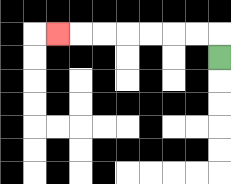{'start': '[9, 2]', 'end': '[2, 1]', 'path_directions': 'U,L,L,L,L,L,L,L', 'path_coordinates': '[[9, 2], [9, 1], [8, 1], [7, 1], [6, 1], [5, 1], [4, 1], [3, 1], [2, 1]]'}